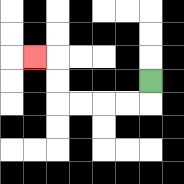{'start': '[6, 3]', 'end': '[1, 2]', 'path_directions': 'D,L,L,L,L,U,U,L', 'path_coordinates': '[[6, 3], [6, 4], [5, 4], [4, 4], [3, 4], [2, 4], [2, 3], [2, 2], [1, 2]]'}